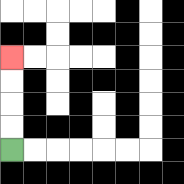{'start': '[0, 6]', 'end': '[0, 2]', 'path_directions': 'U,U,U,U', 'path_coordinates': '[[0, 6], [0, 5], [0, 4], [0, 3], [0, 2]]'}